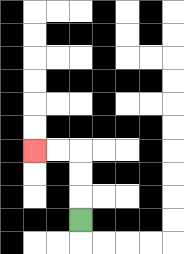{'start': '[3, 9]', 'end': '[1, 6]', 'path_directions': 'U,U,U,L,L', 'path_coordinates': '[[3, 9], [3, 8], [3, 7], [3, 6], [2, 6], [1, 6]]'}